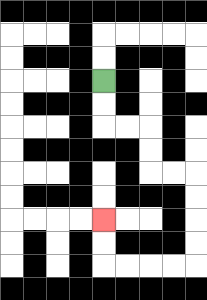{'start': '[4, 3]', 'end': '[4, 9]', 'path_directions': 'D,D,R,R,D,D,R,R,D,D,D,D,L,L,L,L,U,U', 'path_coordinates': '[[4, 3], [4, 4], [4, 5], [5, 5], [6, 5], [6, 6], [6, 7], [7, 7], [8, 7], [8, 8], [8, 9], [8, 10], [8, 11], [7, 11], [6, 11], [5, 11], [4, 11], [4, 10], [4, 9]]'}